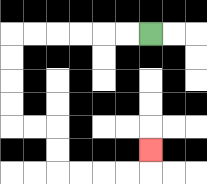{'start': '[6, 1]', 'end': '[6, 6]', 'path_directions': 'L,L,L,L,L,L,D,D,D,D,R,R,D,D,R,R,R,R,U', 'path_coordinates': '[[6, 1], [5, 1], [4, 1], [3, 1], [2, 1], [1, 1], [0, 1], [0, 2], [0, 3], [0, 4], [0, 5], [1, 5], [2, 5], [2, 6], [2, 7], [3, 7], [4, 7], [5, 7], [6, 7], [6, 6]]'}